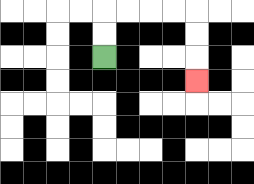{'start': '[4, 2]', 'end': '[8, 3]', 'path_directions': 'U,U,R,R,R,R,D,D,D', 'path_coordinates': '[[4, 2], [4, 1], [4, 0], [5, 0], [6, 0], [7, 0], [8, 0], [8, 1], [8, 2], [8, 3]]'}